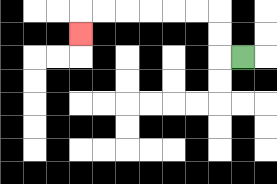{'start': '[10, 2]', 'end': '[3, 1]', 'path_directions': 'L,U,U,L,L,L,L,L,L,D', 'path_coordinates': '[[10, 2], [9, 2], [9, 1], [9, 0], [8, 0], [7, 0], [6, 0], [5, 0], [4, 0], [3, 0], [3, 1]]'}